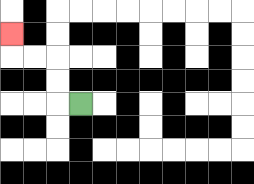{'start': '[3, 4]', 'end': '[0, 1]', 'path_directions': 'L,U,U,L,L,U', 'path_coordinates': '[[3, 4], [2, 4], [2, 3], [2, 2], [1, 2], [0, 2], [0, 1]]'}